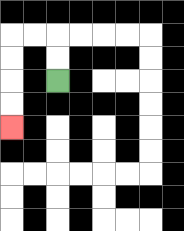{'start': '[2, 3]', 'end': '[0, 5]', 'path_directions': 'U,U,L,L,D,D,D,D', 'path_coordinates': '[[2, 3], [2, 2], [2, 1], [1, 1], [0, 1], [0, 2], [0, 3], [0, 4], [0, 5]]'}